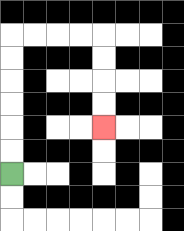{'start': '[0, 7]', 'end': '[4, 5]', 'path_directions': 'U,U,U,U,U,U,R,R,R,R,D,D,D,D', 'path_coordinates': '[[0, 7], [0, 6], [0, 5], [0, 4], [0, 3], [0, 2], [0, 1], [1, 1], [2, 1], [3, 1], [4, 1], [4, 2], [4, 3], [4, 4], [4, 5]]'}